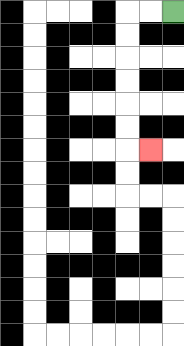{'start': '[7, 0]', 'end': '[6, 6]', 'path_directions': 'L,L,D,D,D,D,D,D,R', 'path_coordinates': '[[7, 0], [6, 0], [5, 0], [5, 1], [5, 2], [5, 3], [5, 4], [5, 5], [5, 6], [6, 6]]'}